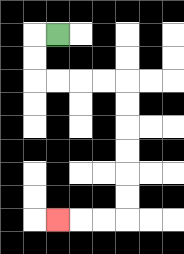{'start': '[2, 1]', 'end': '[2, 9]', 'path_directions': 'L,D,D,R,R,R,R,D,D,D,D,D,D,L,L,L', 'path_coordinates': '[[2, 1], [1, 1], [1, 2], [1, 3], [2, 3], [3, 3], [4, 3], [5, 3], [5, 4], [5, 5], [5, 6], [5, 7], [5, 8], [5, 9], [4, 9], [3, 9], [2, 9]]'}